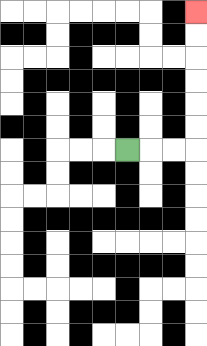{'start': '[5, 6]', 'end': '[8, 0]', 'path_directions': 'R,R,R,U,U,U,U,U,U', 'path_coordinates': '[[5, 6], [6, 6], [7, 6], [8, 6], [8, 5], [8, 4], [8, 3], [8, 2], [8, 1], [8, 0]]'}